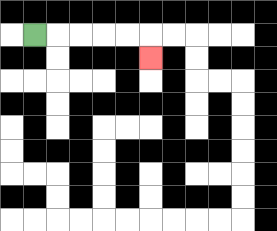{'start': '[1, 1]', 'end': '[6, 2]', 'path_directions': 'R,R,R,R,R,D', 'path_coordinates': '[[1, 1], [2, 1], [3, 1], [4, 1], [5, 1], [6, 1], [6, 2]]'}